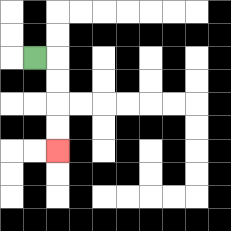{'start': '[1, 2]', 'end': '[2, 6]', 'path_directions': 'R,D,D,D,D', 'path_coordinates': '[[1, 2], [2, 2], [2, 3], [2, 4], [2, 5], [2, 6]]'}